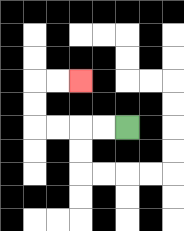{'start': '[5, 5]', 'end': '[3, 3]', 'path_directions': 'L,L,L,L,U,U,R,R', 'path_coordinates': '[[5, 5], [4, 5], [3, 5], [2, 5], [1, 5], [1, 4], [1, 3], [2, 3], [3, 3]]'}